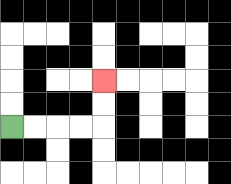{'start': '[0, 5]', 'end': '[4, 3]', 'path_directions': 'R,R,R,R,U,U', 'path_coordinates': '[[0, 5], [1, 5], [2, 5], [3, 5], [4, 5], [4, 4], [4, 3]]'}